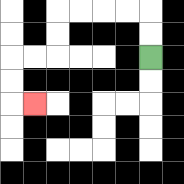{'start': '[6, 2]', 'end': '[1, 4]', 'path_directions': 'U,U,L,L,L,L,D,D,L,L,D,D,R', 'path_coordinates': '[[6, 2], [6, 1], [6, 0], [5, 0], [4, 0], [3, 0], [2, 0], [2, 1], [2, 2], [1, 2], [0, 2], [0, 3], [0, 4], [1, 4]]'}